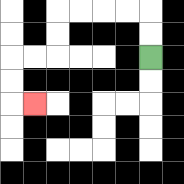{'start': '[6, 2]', 'end': '[1, 4]', 'path_directions': 'U,U,L,L,L,L,D,D,L,L,D,D,R', 'path_coordinates': '[[6, 2], [6, 1], [6, 0], [5, 0], [4, 0], [3, 0], [2, 0], [2, 1], [2, 2], [1, 2], [0, 2], [0, 3], [0, 4], [1, 4]]'}